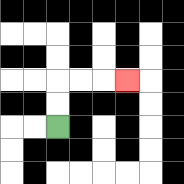{'start': '[2, 5]', 'end': '[5, 3]', 'path_directions': 'U,U,R,R,R', 'path_coordinates': '[[2, 5], [2, 4], [2, 3], [3, 3], [4, 3], [5, 3]]'}